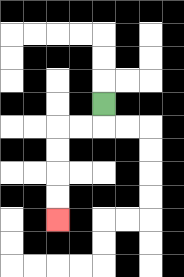{'start': '[4, 4]', 'end': '[2, 9]', 'path_directions': 'D,L,L,D,D,D,D', 'path_coordinates': '[[4, 4], [4, 5], [3, 5], [2, 5], [2, 6], [2, 7], [2, 8], [2, 9]]'}